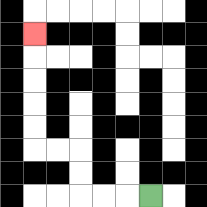{'start': '[6, 8]', 'end': '[1, 1]', 'path_directions': 'L,L,L,U,U,L,L,U,U,U,U,U', 'path_coordinates': '[[6, 8], [5, 8], [4, 8], [3, 8], [3, 7], [3, 6], [2, 6], [1, 6], [1, 5], [1, 4], [1, 3], [1, 2], [1, 1]]'}